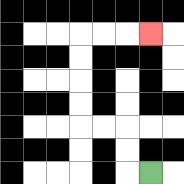{'start': '[6, 7]', 'end': '[6, 1]', 'path_directions': 'L,U,U,L,L,U,U,U,U,R,R,R', 'path_coordinates': '[[6, 7], [5, 7], [5, 6], [5, 5], [4, 5], [3, 5], [3, 4], [3, 3], [3, 2], [3, 1], [4, 1], [5, 1], [6, 1]]'}